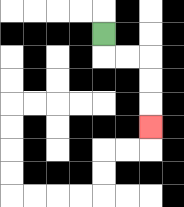{'start': '[4, 1]', 'end': '[6, 5]', 'path_directions': 'D,R,R,D,D,D', 'path_coordinates': '[[4, 1], [4, 2], [5, 2], [6, 2], [6, 3], [6, 4], [6, 5]]'}